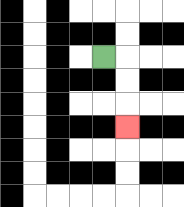{'start': '[4, 2]', 'end': '[5, 5]', 'path_directions': 'R,D,D,D', 'path_coordinates': '[[4, 2], [5, 2], [5, 3], [5, 4], [5, 5]]'}